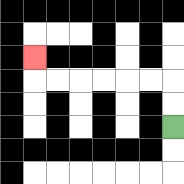{'start': '[7, 5]', 'end': '[1, 2]', 'path_directions': 'U,U,L,L,L,L,L,L,U', 'path_coordinates': '[[7, 5], [7, 4], [7, 3], [6, 3], [5, 3], [4, 3], [3, 3], [2, 3], [1, 3], [1, 2]]'}